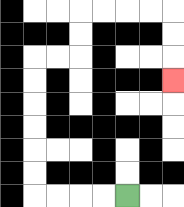{'start': '[5, 8]', 'end': '[7, 3]', 'path_directions': 'L,L,L,L,U,U,U,U,U,U,R,R,U,U,R,R,R,R,D,D,D', 'path_coordinates': '[[5, 8], [4, 8], [3, 8], [2, 8], [1, 8], [1, 7], [1, 6], [1, 5], [1, 4], [1, 3], [1, 2], [2, 2], [3, 2], [3, 1], [3, 0], [4, 0], [5, 0], [6, 0], [7, 0], [7, 1], [7, 2], [7, 3]]'}